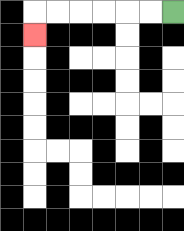{'start': '[7, 0]', 'end': '[1, 1]', 'path_directions': 'L,L,L,L,L,L,D', 'path_coordinates': '[[7, 0], [6, 0], [5, 0], [4, 0], [3, 0], [2, 0], [1, 0], [1, 1]]'}